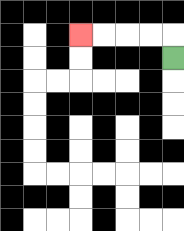{'start': '[7, 2]', 'end': '[3, 1]', 'path_directions': 'U,L,L,L,L', 'path_coordinates': '[[7, 2], [7, 1], [6, 1], [5, 1], [4, 1], [3, 1]]'}